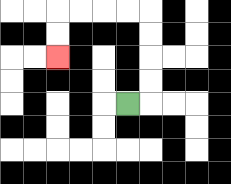{'start': '[5, 4]', 'end': '[2, 2]', 'path_directions': 'R,U,U,U,U,L,L,L,L,D,D', 'path_coordinates': '[[5, 4], [6, 4], [6, 3], [6, 2], [6, 1], [6, 0], [5, 0], [4, 0], [3, 0], [2, 0], [2, 1], [2, 2]]'}